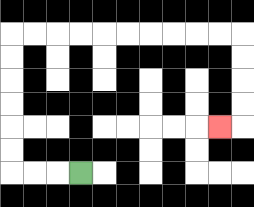{'start': '[3, 7]', 'end': '[9, 5]', 'path_directions': 'L,L,L,U,U,U,U,U,U,R,R,R,R,R,R,R,R,R,R,D,D,D,D,L', 'path_coordinates': '[[3, 7], [2, 7], [1, 7], [0, 7], [0, 6], [0, 5], [0, 4], [0, 3], [0, 2], [0, 1], [1, 1], [2, 1], [3, 1], [4, 1], [5, 1], [6, 1], [7, 1], [8, 1], [9, 1], [10, 1], [10, 2], [10, 3], [10, 4], [10, 5], [9, 5]]'}